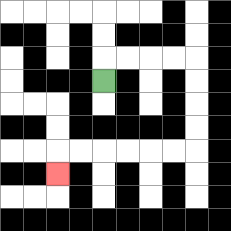{'start': '[4, 3]', 'end': '[2, 7]', 'path_directions': 'U,R,R,R,R,D,D,D,D,L,L,L,L,L,L,D', 'path_coordinates': '[[4, 3], [4, 2], [5, 2], [6, 2], [7, 2], [8, 2], [8, 3], [8, 4], [8, 5], [8, 6], [7, 6], [6, 6], [5, 6], [4, 6], [3, 6], [2, 6], [2, 7]]'}